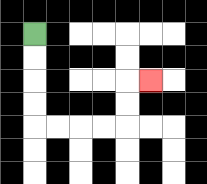{'start': '[1, 1]', 'end': '[6, 3]', 'path_directions': 'D,D,D,D,R,R,R,R,U,U,R', 'path_coordinates': '[[1, 1], [1, 2], [1, 3], [1, 4], [1, 5], [2, 5], [3, 5], [4, 5], [5, 5], [5, 4], [5, 3], [6, 3]]'}